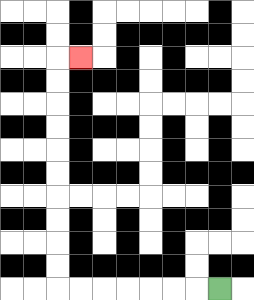{'start': '[9, 12]', 'end': '[3, 2]', 'path_directions': 'L,L,L,L,L,L,L,U,U,U,U,U,U,U,U,U,U,R', 'path_coordinates': '[[9, 12], [8, 12], [7, 12], [6, 12], [5, 12], [4, 12], [3, 12], [2, 12], [2, 11], [2, 10], [2, 9], [2, 8], [2, 7], [2, 6], [2, 5], [2, 4], [2, 3], [2, 2], [3, 2]]'}